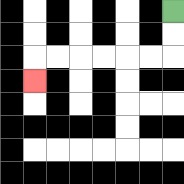{'start': '[7, 0]', 'end': '[1, 3]', 'path_directions': 'D,D,L,L,L,L,L,L,D', 'path_coordinates': '[[7, 0], [7, 1], [7, 2], [6, 2], [5, 2], [4, 2], [3, 2], [2, 2], [1, 2], [1, 3]]'}